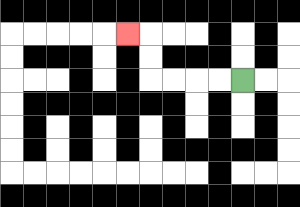{'start': '[10, 3]', 'end': '[5, 1]', 'path_directions': 'L,L,L,L,U,U,L', 'path_coordinates': '[[10, 3], [9, 3], [8, 3], [7, 3], [6, 3], [6, 2], [6, 1], [5, 1]]'}